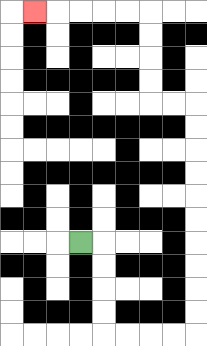{'start': '[3, 10]', 'end': '[1, 0]', 'path_directions': 'R,D,D,D,D,R,R,R,R,U,U,U,U,U,U,U,U,U,U,L,L,U,U,U,U,L,L,L,L,L', 'path_coordinates': '[[3, 10], [4, 10], [4, 11], [4, 12], [4, 13], [4, 14], [5, 14], [6, 14], [7, 14], [8, 14], [8, 13], [8, 12], [8, 11], [8, 10], [8, 9], [8, 8], [8, 7], [8, 6], [8, 5], [8, 4], [7, 4], [6, 4], [6, 3], [6, 2], [6, 1], [6, 0], [5, 0], [4, 0], [3, 0], [2, 0], [1, 0]]'}